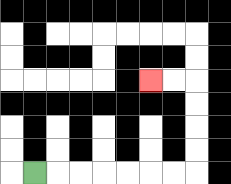{'start': '[1, 7]', 'end': '[6, 3]', 'path_directions': 'R,R,R,R,R,R,R,U,U,U,U,L,L', 'path_coordinates': '[[1, 7], [2, 7], [3, 7], [4, 7], [5, 7], [6, 7], [7, 7], [8, 7], [8, 6], [8, 5], [8, 4], [8, 3], [7, 3], [6, 3]]'}